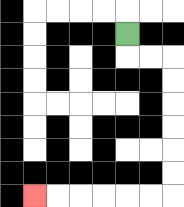{'start': '[5, 1]', 'end': '[1, 8]', 'path_directions': 'D,R,R,D,D,D,D,D,D,L,L,L,L,L,L', 'path_coordinates': '[[5, 1], [5, 2], [6, 2], [7, 2], [7, 3], [7, 4], [7, 5], [7, 6], [7, 7], [7, 8], [6, 8], [5, 8], [4, 8], [3, 8], [2, 8], [1, 8]]'}